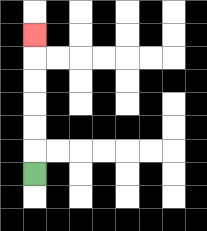{'start': '[1, 7]', 'end': '[1, 1]', 'path_directions': 'U,U,U,U,U,U', 'path_coordinates': '[[1, 7], [1, 6], [1, 5], [1, 4], [1, 3], [1, 2], [1, 1]]'}